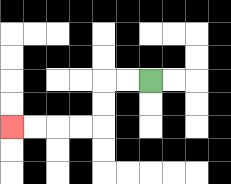{'start': '[6, 3]', 'end': '[0, 5]', 'path_directions': 'L,L,D,D,L,L,L,L', 'path_coordinates': '[[6, 3], [5, 3], [4, 3], [4, 4], [4, 5], [3, 5], [2, 5], [1, 5], [0, 5]]'}